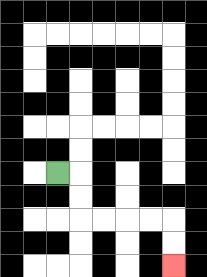{'start': '[2, 7]', 'end': '[7, 11]', 'path_directions': 'R,D,D,R,R,R,R,D,D', 'path_coordinates': '[[2, 7], [3, 7], [3, 8], [3, 9], [4, 9], [5, 9], [6, 9], [7, 9], [7, 10], [7, 11]]'}